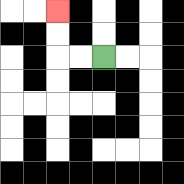{'start': '[4, 2]', 'end': '[2, 0]', 'path_directions': 'L,L,U,U', 'path_coordinates': '[[4, 2], [3, 2], [2, 2], [2, 1], [2, 0]]'}